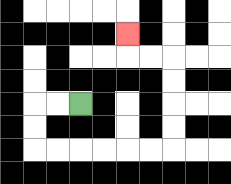{'start': '[3, 4]', 'end': '[5, 1]', 'path_directions': 'L,L,D,D,R,R,R,R,R,R,U,U,U,U,L,L,U', 'path_coordinates': '[[3, 4], [2, 4], [1, 4], [1, 5], [1, 6], [2, 6], [3, 6], [4, 6], [5, 6], [6, 6], [7, 6], [7, 5], [7, 4], [7, 3], [7, 2], [6, 2], [5, 2], [5, 1]]'}